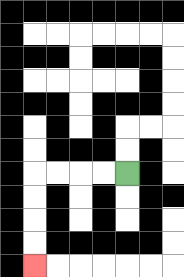{'start': '[5, 7]', 'end': '[1, 11]', 'path_directions': 'L,L,L,L,D,D,D,D', 'path_coordinates': '[[5, 7], [4, 7], [3, 7], [2, 7], [1, 7], [1, 8], [1, 9], [1, 10], [1, 11]]'}